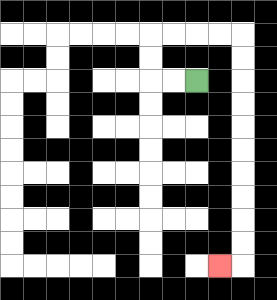{'start': '[8, 3]', 'end': '[9, 11]', 'path_directions': 'L,L,U,U,R,R,R,R,D,D,D,D,D,D,D,D,D,D,L', 'path_coordinates': '[[8, 3], [7, 3], [6, 3], [6, 2], [6, 1], [7, 1], [8, 1], [9, 1], [10, 1], [10, 2], [10, 3], [10, 4], [10, 5], [10, 6], [10, 7], [10, 8], [10, 9], [10, 10], [10, 11], [9, 11]]'}